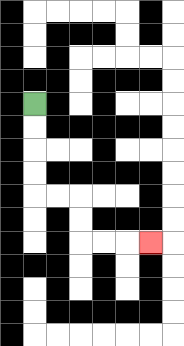{'start': '[1, 4]', 'end': '[6, 10]', 'path_directions': 'D,D,D,D,R,R,D,D,R,R,R', 'path_coordinates': '[[1, 4], [1, 5], [1, 6], [1, 7], [1, 8], [2, 8], [3, 8], [3, 9], [3, 10], [4, 10], [5, 10], [6, 10]]'}